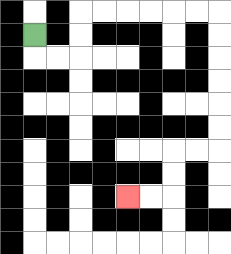{'start': '[1, 1]', 'end': '[5, 8]', 'path_directions': 'D,R,R,U,U,R,R,R,R,R,R,D,D,D,D,D,D,L,L,D,D,L,L', 'path_coordinates': '[[1, 1], [1, 2], [2, 2], [3, 2], [3, 1], [3, 0], [4, 0], [5, 0], [6, 0], [7, 0], [8, 0], [9, 0], [9, 1], [9, 2], [9, 3], [9, 4], [9, 5], [9, 6], [8, 6], [7, 6], [7, 7], [7, 8], [6, 8], [5, 8]]'}